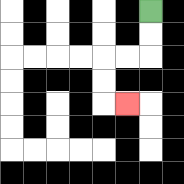{'start': '[6, 0]', 'end': '[5, 4]', 'path_directions': 'D,D,L,L,D,D,R', 'path_coordinates': '[[6, 0], [6, 1], [6, 2], [5, 2], [4, 2], [4, 3], [4, 4], [5, 4]]'}